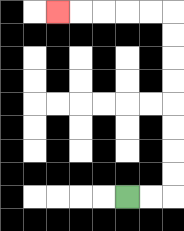{'start': '[5, 8]', 'end': '[2, 0]', 'path_directions': 'R,R,U,U,U,U,U,U,U,U,L,L,L,L,L', 'path_coordinates': '[[5, 8], [6, 8], [7, 8], [7, 7], [7, 6], [7, 5], [7, 4], [7, 3], [7, 2], [7, 1], [7, 0], [6, 0], [5, 0], [4, 0], [3, 0], [2, 0]]'}